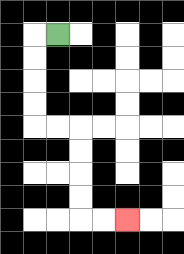{'start': '[2, 1]', 'end': '[5, 9]', 'path_directions': 'L,D,D,D,D,R,R,D,D,D,D,R,R', 'path_coordinates': '[[2, 1], [1, 1], [1, 2], [1, 3], [1, 4], [1, 5], [2, 5], [3, 5], [3, 6], [3, 7], [3, 8], [3, 9], [4, 9], [5, 9]]'}